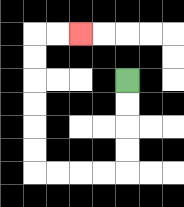{'start': '[5, 3]', 'end': '[3, 1]', 'path_directions': 'D,D,D,D,L,L,L,L,U,U,U,U,U,U,R,R', 'path_coordinates': '[[5, 3], [5, 4], [5, 5], [5, 6], [5, 7], [4, 7], [3, 7], [2, 7], [1, 7], [1, 6], [1, 5], [1, 4], [1, 3], [1, 2], [1, 1], [2, 1], [3, 1]]'}